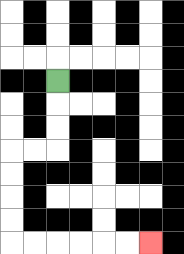{'start': '[2, 3]', 'end': '[6, 10]', 'path_directions': 'D,D,D,L,L,D,D,D,D,R,R,R,R,R,R', 'path_coordinates': '[[2, 3], [2, 4], [2, 5], [2, 6], [1, 6], [0, 6], [0, 7], [0, 8], [0, 9], [0, 10], [1, 10], [2, 10], [3, 10], [4, 10], [5, 10], [6, 10]]'}